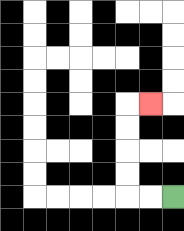{'start': '[7, 8]', 'end': '[6, 4]', 'path_directions': 'L,L,U,U,U,U,R', 'path_coordinates': '[[7, 8], [6, 8], [5, 8], [5, 7], [5, 6], [5, 5], [5, 4], [6, 4]]'}